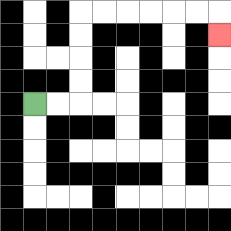{'start': '[1, 4]', 'end': '[9, 1]', 'path_directions': 'R,R,U,U,U,U,R,R,R,R,R,R,D', 'path_coordinates': '[[1, 4], [2, 4], [3, 4], [3, 3], [3, 2], [3, 1], [3, 0], [4, 0], [5, 0], [6, 0], [7, 0], [8, 0], [9, 0], [9, 1]]'}